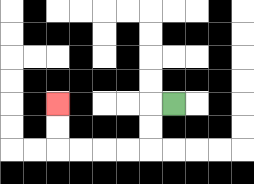{'start': '[7, 4]', 'end': '[2, 4]', 'path_directions': 'L,D,D,L,L,L,L,U,U', 'path_coordinates': '[[7, 4], [6, 4], [6, 5], [6, 6], [5, 6], [4, 6], [3, 6], [2, 6], [2, 5], [2, 4]]'}